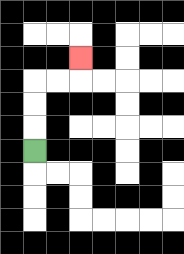{'start': '[1, 6]', 'end': '[3, 2]', 'path_directions': 'U,U,U,R,R,U', 'path_coordinates': '[[1, 6], [1, 5], [1, 4], [1, 3], [2, 3], [3, 3], [3, 2]]'}